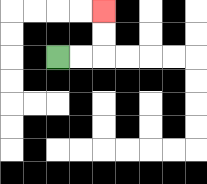{'start': '[2, 2]', 'end': '[4, 0]', 'path_directions': 'R,R,U,U', 'path_coordinates': '[[2, 2], [3, 2], [4, 2], [4, 1], [4, 0]]'}